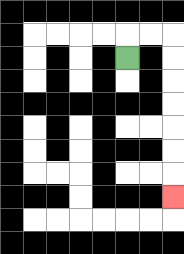{'start': '[5, 2]', 'end': '[7, 8]', 'path_directions': 'U,R,R,D,D,D,D,D,D,D', 'path_coordinates': '[[5, 2], [5, 1], [6, 1], [7, 1], [7, 2], [7, 3], [7, 4], [7, 5], [7, 6], [7, 7], [7, 8]]'}